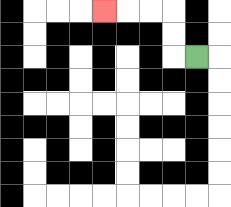{'start': '[8, 2]', 'end': '[4, 0]', 'path_directions': 'L,U,U,L,L,L', 'path_coordinates': '[[8, 2], [7, 2], [7, 1], [7, 0], [6, 0], [5, 0], [4, 0]]'}